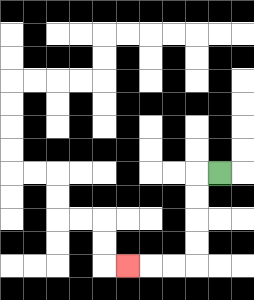{'start': '[9, 7]', 'end': '[5, 11]', 'path_directions': 'L,D,D,D,D,L,L,L', 'path_coordinates': '[[9, 7], [8, 7], [8, 8], [8, 9], [8, 10], [8, 11], [7, 11], [6, 11], [5, 11]]'}